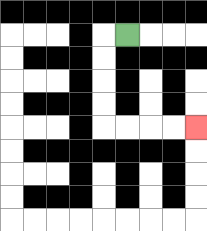{'start': '[5, 1]', 'end': '[8, 5]', 'path_directions': 'L,D,D,D,D,R,R,R,R', 'path_coordinates': '[[5, 1], [4, 1], [4, 2], [4, 3], [4, 4], [4, 5], [5, 5], [6, 5], [7, 5], [8, 5]]'}